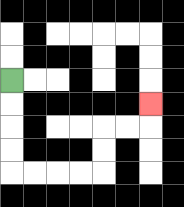{'start': '[0, 3]', 'end': '[6, 4]', 'path_directions': 'D,D,D,D,R,R,R,R,U,U,R,R,U', 'path_coordinates': '[[0, 3], [0, 4], [0, 5], [0, 6], [0, 7], [1, 7], [2, 7], [3, 7], [4, 7], [4, 6], [4, 5], [5, 5], [6, 5], [6, 4]]'}